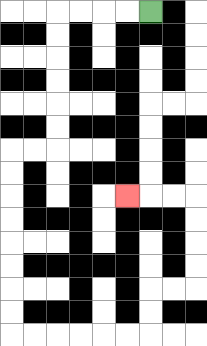{'start': '[6, 0]', 'end': '[5, 8]', 'path_directions': 'L,L,L,L,D,D,D,D,D,D,L,L,D,D,D,D,D,D,D,D,R,R,R,R,R,R,U,U,R,R,U,U,U,U,L,L,L', 'path_coordinates': '[[6, 0], [5, 0], [4, 0], [3, 0], [2, 0], [2, 1], [2, 2], [2, 3], [2, 4], [2, 5], [2, 6], [1, 6], [0, 6], [0, 7], [0, 8], [0, 9], [0, 10], [0, 11], [0, 12], [0, 13], [0, 14], [1, 14], [2, 14], [3, 14], [4, 14], [5, 14], [6, 14], [6, 13], [6, 12], [7, 12], [8, 12], [8, 11], [8, 10], [8, 9], [8, 8], [7, 8], [6, 8], [5, 8]]'}